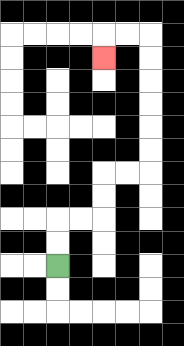{'start': '[2, 11]', 'end': '[4, 2]', 'path_directions': 'U,U,R,R,U,U,R,R,U,U,U,U,U,U,L,L,D', 'path_coordinates': '[[2, 11], [2, 10], [2, 9], [3, 9], [4, 9], [4, 8], [4, 7], [5, 7], [6, 7], [6, 6], [6, 5], [6, 4], [6, 3], [6, 2], [6, 1], [5, 1], [4, 1], [4, 2]]'}